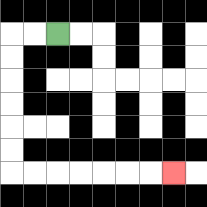{'start': '[2, 1]', 'end': '[7, 7]', 'path_directions': 'L,L,D,D,D,D,D,D,R,R,R,R,R,R,R', 'path_coordinates': '[[2, 1], [1, 1], [0, 1], [0, 2], [0, 3], [0, 4], [0, 5], [0, 6], [0, 7], [1, 7], [2, 7], [3, 7], [4, 7], [5, 7], [6, 7], [7, 7]]'}